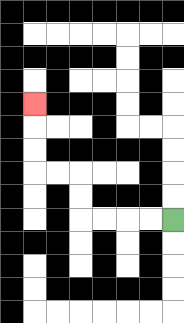{'start': '[7, 9]', 'end': '[1, 4]', 'path_directions': 'L,L,L,L,U,U,L,L,U,U,U', 'path_coordinates': '[[7, 9], [6, 9], [5, 9], [4, 9], [3, 9], [3, 8], [3, 7], [2, 7], [1, 7], [1, 6], [1, 5], [1, 4]]'}